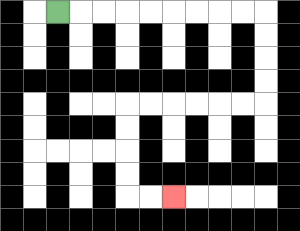{'start': '[2, 0]', 'end': '[7, 8]', 'path_directions': 'R,R,R,R,R,R,R,R,R,D,D,D,D,L,L,L,L,L,L,D,D,D,D,R,R', 'path_coordinates': '[[2, 0], [3, 0], [4, 0], [5, 0], [6, 0], [7, 0], [8, 0], [9, 0], [10, 0], [11, 0], [11, 1], [11, 2], [11, 3], [11, 4], [10, 4], [9, 4], [8, 4], [7, 4], [6, 4], [5, 4], [5, 5], [5, 6], [5, 7], [5, 8], [6, 8], [7, 8]]'}